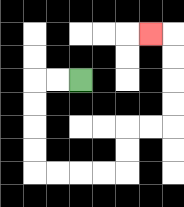{'start': '[3, 3]', 'end': '[6, 1]', 'path_directions': 'L,L,D,D,D,D,R,R,R,R,U,U,R,R,U,U,U,U,L', 'path_coordinates': '[[3, 3], [2, 3], [1, 3], [1, 4], [1, 5], [1, 6], [1, 7], [2, 7], [3, 7], [4, 7], [5, 7], [5, 6], [5, 5], [6, 5], [7, 5], [7, 4], [7, 3], [7, 2], [7, 1], [6, 1]]'}